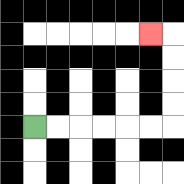{'start': '[1, 5]', 'end': '[6, 1]', 'path_directions': 'R,R,R,R,R,R,U,U,U,U,L', 'path_coordinates': '[[1, 5], [2, 5], [3, 5], [4, 5], [5, 5], [6, 5], [7, 5], [7, 4], [7, 3], [7, 2], [7, 1], [6, 1]]'}